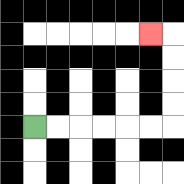{'start': '[1, 5]', 'end': '[6, 1]', 'path_directions': 'R,R,R,R,R,R,U,U,U,U,L', 'path_coordinates': '[[1, 5], [2, 5], [3, 5], [4, 5], [5, 5], [6, 5], [7, 5], [7, 4], [7, 3], [7, 2], [7, 1], [6, 1]]'}